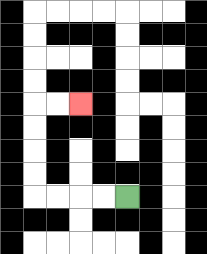{'start': '[5, 8]', 'end': '[3, 4]', 'path_directions': 'L,L,L,L,U,U,U,U,R,R', 'path_coordinates': '[[5, 8], [4, 8], [3, 8], [2, 8], [1, 8], [1, 7], [1, 6], [1, 5], [1, 4], [2, 4], [3, 4]]'}